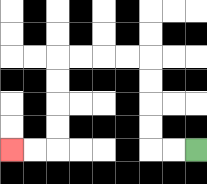{'start': '[8, 6]', 'end': '[0, 6]', 'path_directions': 'L,L,U,U,U,U,L,L,L,L,D,D,D,D,L,L', 'path_coordinates': '[[8, 6], [7, 6], [6, 6], [6, 5], [6, 4], [6, 3], [6, 2], [5, 2], [4, 2], [3, 2], [2, 2], [2, 3], [2, 4], [2, 5], [2, 6], [1, 6], [0, 6]]'}